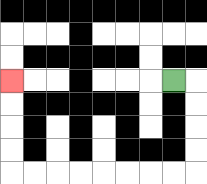{'start': '[7, 3]', 'end': '[0, 3]', 'path_directions': 'R,D,D,D,D,L,L,L,L,L,L,L,L,U,U,U,U', 'path_coordinates': '[[7, 3], [8, 3], [8, 4], [8, 5], [8, 6], [8, 7], [7, 7], [6, 7], [5, 7], [4, 7], [3, 7], [2, 7], [1, 7], [0, 7], [0, 6], [0, 5], [0, 4], [0, 3]]'}